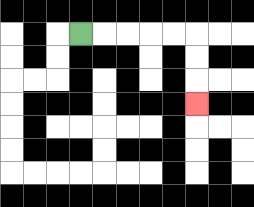{'start': '[3, 1]', 'end': '[8, 4]', 'path_directions': 'R,R,R,R,R,D,D,D', 'path_coordinates': '[[3, 1], [4, 1], [5, 1], [6, 1], [7, 1], [8, 1], [8, 2], [8, 3], [8, 4]]'}